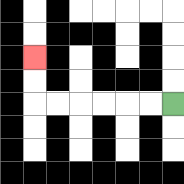{'start': '[7, 4]', 'end': '[1, 2]', 'path_directions': 'L,L,L,L,L,L,U,U', 'path_coordinates': '[[7, 4], [6, 4], [5, 4], [4, 4], [3, 4], [2, 4], [1, 4], [1, 3], [1, 2]]'}